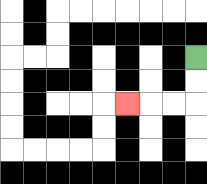{'start': '[8, 2]', 'end': '[5, 4]', 'path_directions': 'D,D,L,L,L', 'path_coordinates': '[[8, 2], [8, 3], [8, 4], [7, 4], [6, 4], [5, 4]]'}